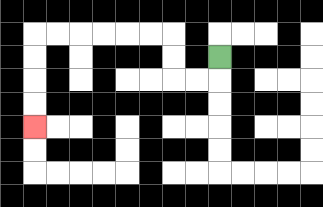{'start': '[9, 2]', 'end': '[1, 5]', 'path_directions': 'D,L,L,U,U,L,L,L,L,L,L,D,D,D,D', 'path_coordinates': '[[9, 2], [9, 3], [8, 3], [7, 3], [7, 2], [7, 1], [6, 1], [5, 1], [4, 1], [3, 1], [2, 1], [1, 1], [1, 2], [1, 3], [1, 4], [1, 5]]'}